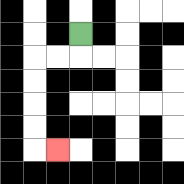{'start': '[3, 1]', 'end': '[2, 6]', 'path_directions': 'D,L,L,D,D,D,D,R', 'path_coordinates': '[[3, 1], [3, 2], [2, 2], [1, 2], [1, 3], [1, 4], [1, 5], [1, 6], [2, 6]]'}